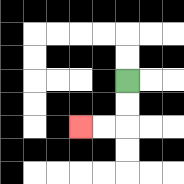{'start': '[5, 3]', 'end': '[3, 5]', 'path_directions': 'D,D,L,L', 'path_coordinates': '[[5, 3], [5, 4], [5, 5], [4, 5], [3, 5]]'}